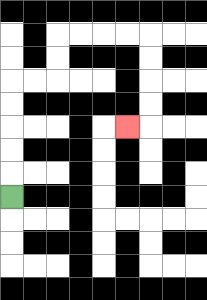{'start': '[0, 8]', 'end': '[5, 5]', 'path_directions': 'U,U,U,U,U,R,R,U,U,R,R,R,R,D,D,D,D,L', 'path_coordinates': '[[0, 8], [0, 7], [0, 6], [0, 5], [0, 4], [0, 3], [1, 3], [2, 3], [2, 2], [2, 1], [3, 1], [4, 1], [5, 1], [6, 1], [6, 2], [6, 3], [6, 4], [6, 5], [5, 5]]'}